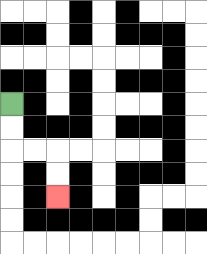{'start': '[0, 4]', 'end': '[2, 8]', 'path_directions': 'D,D,R,R,D,D', 'path_coordinates': '[[0, 4], [0, 5], [0, 6], [1, 6], [2, 6], [2, 7], [2, 8]]'}